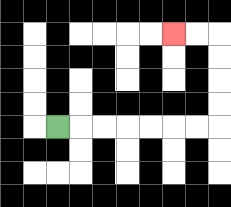{'start': '[2, 5]', 'end': '[7, 1]', 'path_directions': 'R,R,R,R,R,R,R,U,U,U,U,L,L', 'path_coordinates': '[[2, 5], [3, 5], [4, 5], [5, 5], [6, 5], [7, 5], [8, 5], [9, 5], [9, 4], [9, 3], [9, 2], [9, 1], [8, 1], [7, 1]]'}